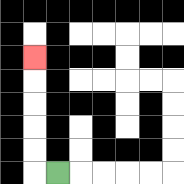{'start': '[2, 7]', 'end': '[1, 2]', 'path_directions': 'L,U,U,U,U,U', 'path_coordinates': '[[2, 7], [1, 7], [1, 6], [1, 5], [1, 4], [1, 3], [1, 2]]'}